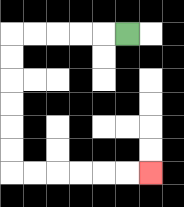{'start': '[5, 1]', 'end': '[6, 7]', 'path_directions': 'L,L,L,L,L,D,D,D,D,D,D,R,R,R,R,R,R', 'path_coordinates': '[[5, 1], [4, 1], [3, 1], [2, 1], [1, 1], [0, 1], [0, 2], [0, 3], [0, 4], [0, 5], [0, 6], [0, 7], [1, 7], [2, 7], [3, 7], [4, 7], [5, 7], [6, 7]]'}